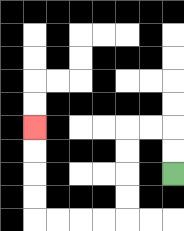{'start': '[7, 7]', 'end': '[1, 5]', 'path_directions': 'U,U,L,L,D,D,D,D,L,L,L,L,U,U,U,U', 'path_coordinates': '[[7, 7], [7, 6], [7, 5], [6, 5], [5, 5], [5, 6], [5, 7], [5, 8], [5, 9], [4, 9], [3, 9], [2, 9], [1, 9], [1, 8], [1, 7], [1, 6], [1, 5]]'}